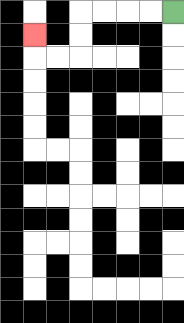{'start': '[7, 0]', 'end': '[1, 1]', 'path_directions': 'L,L,L,L,D,D,L,L,U', 'path_coordinates': '[[7, 0], [6, 0], [5, 0], [4, 0], [3, 0], [3, 1], [3, 2], [2, 2], [1, 2], [1, 1]]'}